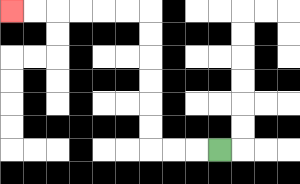{'start': '[9, 6]', 'end': '[0, 0]', 'path_directions': 'L,L,L,U,U,U,U,U,U,L,L,L,L,L,L', 'path_coordinates': '[[9, 6], [8, 6], [7, 6], [6, 6], [6, 5], [6, 4], [6, 3], [6, 2], [6, 1], [6, 0], [5, 0], [4, 0], [3, 0], [2, 0], [1, 0], [0, 0]]'}